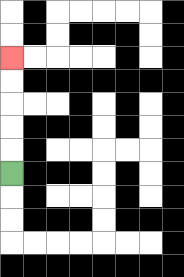{'start': '[0, 7]', 'end': '[0, 2]', 'path_directions': 'U,U,U,U,U', 'path_coordinates': '[[0, 7], [0, 6], [0, 5], [0, 4], [0, 3], [0, 2]]'}